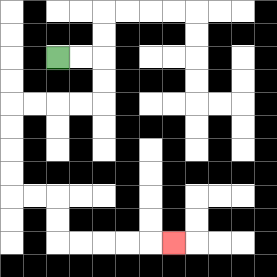{'start': '[2, 2]', 'end': '[7, 10]', 'path_directions': 'R,R,D,D,L,L,L,L,D,D,D,D,R,R,D,D,R,R,R,R,R', 'path_coordinates': '[[2, 2], [3, 2], [4, 2], [4, 3], [4, 4], [3, 4], [2, 4], [1, 4], [0, 4], [0, 5], [0, 6], [0, 7], [0, 8], [1, 8], [2, 8], [2, 9], [2, 10], [3, 10], [4, 10], [5, 10], [6, 10], [7, 10]]'}